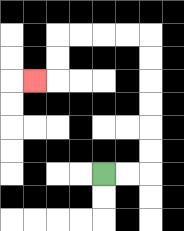{'start': '[4, 7]', 'end': '[1, 3]', 'path_directions': 'R,R,U,U,U,U,U,U,L,L,L,L,D,D,L', 'path_coordinates': '[[4, 7], [5, 7], [6, 7], [6, 6], [6, 5], [6, 4], [6, 3], [6, 2], [6, 1], [5, 1], [4, 1], [3, 1], [2, 1], [2, 2], [2, 3], [1, 3]]'}